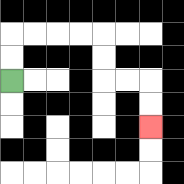{'start': '[0, 3]', 'end': '[6, 5]', 'path_directions': 'U,U,R,R,R,R,D,D,R,R,D,D', 'path_coordinates': '[[0, 3], [0, 2], [0, 1], [1, 1], [2, 1], [3, 1], [4, 1], [4, 2], [4, 3], [5, 3], [6, 3], [6, 4], [6, 5]]'}